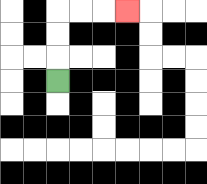{'start': '[2, 3]', 'end': '[5, 0]', 'path_directions': 'U,U,U,R,R,R', 'path_coordinates': '[[2, 3], [2, 2], [2, 1], [2, 0], [3, 0], [4, 0], [5, 0]]'}